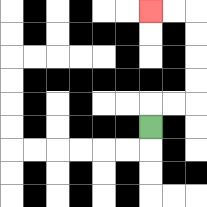{'start': '[6, 5]', 'end': '[6, 0]', 'path_directions': 'U,R,R,U,U,U,U,L,L', 'path_coordinates': '[[6, 5], [6, 4], [7, 4], [8, 4], [8, 3], [8, 2], [8, 1], [8, 0], [7, 0], [6, 0]]'}